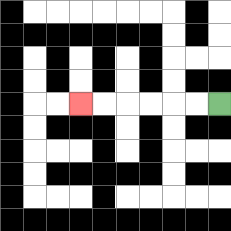{'start': '[9, 4]', 'end': '[3, 4]', 'path_directions': 'L,L,L,L,L,L', 'path_coordinates': '[[9, 4], [8, 4], [7, 4], [6, 4], [5, 4], [4, 4], [3, 4]]'}